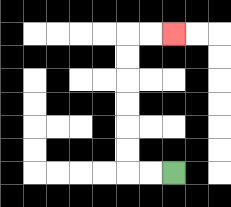{'start': '[7, 7]', 'end': '[7, 1]', 'path_directions': 'L,L,U,U,U,U,U,U,R,R', 'path_coordinates': '[[7, 7], [6, 7], [5, 7], [5, 6], [5, 5], [5, 4], [5, 3], [5, 2], [5, 1], [6, 1], [7, 1]]'}